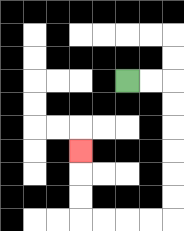{'start': '[5, 3]', 'end': '[3, 6]', 'path_directions': 'R,R,D,D,D,D,D,D,L,L,L,L,U,U,U', 'path_coordinates': '[[5, 3], [6, 3], [7, 3], [7, 4], [7, 5], [7, 6], [7, 7], [7, 8], [7, 9], [6, 9], [5, 9], [4, 9], [3, 9], [3, 8], [3, 7], [3, 6]]'}